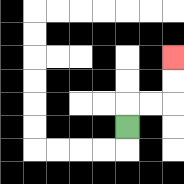{'start': '[5, 5]', 'end': '[7, 2]', 'path_directions': 'U,R,R,U,U', 'path_coordinates': '[[5, 5], [5, 4], [6, 4], [7, 4], [7, 3], [7, 2]]'}